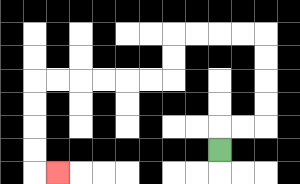{'start': '[9, 6]', 'end': '[2, 7]', 'path_directions': 'U,R,R,U,U,U,U,L,L,L,L,D,D,L,L,L,L,L,L,D,D,D,D,R', 'path_coordinates': '[[9, 6], [9, 5], [10, 5], [11, 5], [11, 4], [11, 3], [11, 2], [11, 1], [10, 1], [9, 1], [8, 1], [7, 1], [7, 2], [7, 3], [6, 3], [5, 3], [4, 3], [3, 3], [2, 3], [1, 3], [1, 4], [1, 5], [1, 6], [1, 7], [2, 7]]'}